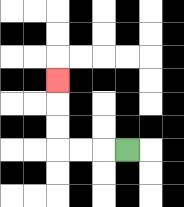{'start': '[5, 6]', 'end': '[2, 3]', 'path_directions': 'L,L,L,U,U,U', 'path_coordinates': '[[5, 6], [4, 6], [3, 6], [2, 6], [2, 5], [2, 4], [2, 3]]'}